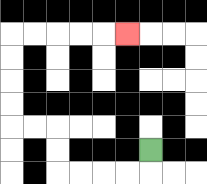{'start': '[6, 6]', 'end': '[5, 1]', 'path_directions': 'D,L,L,L,L,U,U,L,L,U,U,U,U,R,R,R,R,R', 'path_coordinates': '[[6, 6], [6, 7], [5, 7], [4, 7], [3, 7], [2, 7], [2, 6], [2, 5], [1, 5], [0, 5], [0, 4], [0, 3], [0, 2], [0, 1], [1, 1], [2, 1], [3, 1], [4, 1], [5, 1]]'}